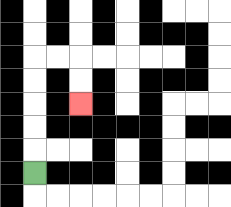{'start': '[1, 7]', 'end': '[3, 4]', 'path_directions': 'U,U,U,U,U,R,R,D,D', 'path_coordinates': '[[1, 7], [1, 6], [1, 5], [1, 4], [1, 3], [1, 2], [2, 2], [3, 2], [3, 3], [3, 4]]'}